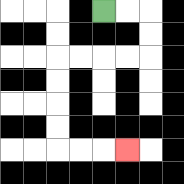{'start': '[4, 0]', 'end': '[5, 6]', 'path_directions': 'R,R,D,D,L,L,L,L,D,D,D,D,R,R,R', 'path_coordinates': '[[4, 0], [5, 0], [6, 0], [6, 1], [6, 2], [5, 2], [4, 2], [3, 2], [2, 2], [2, 3], [2, 4], [2, 5], [2, 6], [3, 6], [4, 6], [5, 6]]'}